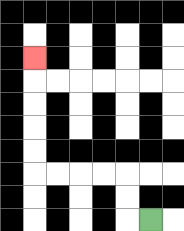{'start': '[6, 9]', 'end': '[1, 2]', 'path_directions': 'L,U,U,L,L,L,L,U,U,U,U,U', 'path_coordinates': '[[6, 9], [5, 9], [5, 8], [5, 7], [4, 7], [3, 7], [2, 7], [1, 7], [1, 6], [1, 5], [1, 4], [1, 3], [1, 2]]'}